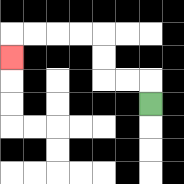{'start': '[6, 4]', 'end': '[0, 2]', 'path_directions': 'U,L,L,U,U,L,L,L,L,D', 'path_coordinates': '[[6, 4], [6, 3], [5, 3], [4, 3], [4, 2], [4, 1], [3, 1], [2, 1], [1, 1], [0, 1], [0, 2]]'}